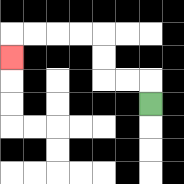{'start': '[6, 4]', 'end': '[0, 2]', 'path_directions': 'U,L,L,U,U,L,L,L,L,D', 'path_coordinates': '[[6, 4], [6, 3], [5, 3], [4, 3], [4, 2], [4, 1], [3, 1], [2, 1], [1, 1], [0, 1], [0, 2]]'}